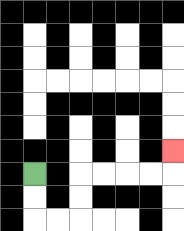{'start': '[1, 7]', 'end': '[7, 6]', 'path_directions': 'D,D,R,R,U,U,R,R,R,R,U', 'path_coordinates': '[[1, 7], [1, 8], [1, 9], [2, 9], [3, 9], [3, 8], [3, 7], [4, 7], [5, 7], [6, 7], [7, 7], [7, 6]]'}